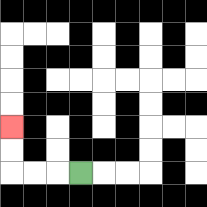{'start': '[3, 7]', 'end': '[0, 5]', 'path_directions': 'L,L,L,U,U', 'path_coordinates': '[[3, 7], [2, 7], [1, 7], [0, 7], [0, 6], [0, 5]]'}